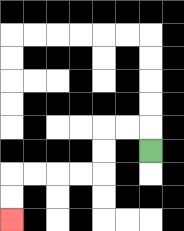{'start': '[6, 6]', 'end': '[0, 9]', 'path_directions': 'U,L,L,D,D,L,L,L,L,D,D', 'path_coordinates': '[[6, 6], [6, 5], [5, 5], [4, 5], [4, 6], [4, 7], [3, 7], [2, 7], [1, 7], [0, 7], [0, 8], [0, 9]]'}